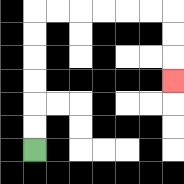{'start': '[1, 6]', 'end': '[7, 3]', 'path_directions': 'U,U,U,U,U,U,R,R,R,R,R,R,D,D,D', 'path_coordinates': '[[1, 6], [1, 5], [1, 4], [1, 3], [1, 2], [1, 1], [1, 0], [2, 0], [3, 0], [4, 0], [5, 0], [6, 0], [7, 0], [7, 1], [7, 2], [7, 3]]'}